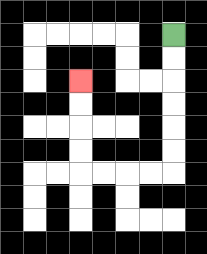{'start': '[7, 1]', 'end': '[3, 3]', 'path_directions': 'D,D,D,D,D,D,L,L,L,L,U,U,U,U', 'path_coordinates': '[[7, 1], [7, 2], [7, 3], [7, 4], [7, 5], [7, 6], [7, 7], [6, 7], [5, 7], [4, 7], [3, 7], [3, 6], [3, 5], [3, 4], [3, 3]]'}